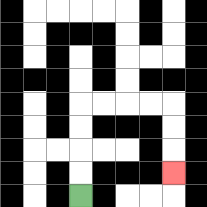{'start': '[3, 8]', 'end': '[7, 7]', 'path_directions': 'U,U,U,U,R,R,R,R,D,D,D', 'path_coordinates': '[[3, 8], [3, 7], [3, 6], [3, 5], [3, 4], [4, 4], [5, 4], [6, 4], [7, 4], [7, 5], [7, 6], [7, 7]]'}